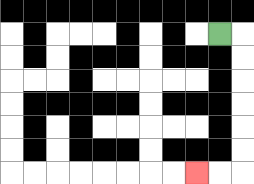{'start': '[9, 1]', 'end': '[8, 7]', 'path_directions': 'R,D,D,D,D,D,D,L,L', 'path_coordinates': '[[9, 1], [10, 1], [10, 2], [10, 3], [10, 4], [10, 5], [10, 6], [10, 7], [9, 7], [8, 7]]'}